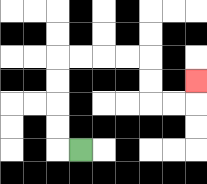{'start': '[3, 6]', 'end': '[8, 3]', 'path_directions': 'L,U,U,U,U,R,R,R,R,D,D,R,R,U', 'path_coordinates': '[[3, 6], [2, 6], [2, 5], [2, 4], [2, 3], [2, 2], [3, 2], [4, 2], [5, 2], [6, 2], [6, 3], [6, 4], [7, 4], [8, 4], [8, 3]]'}